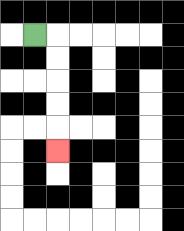{'start': '[1, 1]', 'end': '[2, 6]', 'path_directions': 'R,D,D,D,D,D', 'path_coordinates': '[[1, 1], [2, 1], [2, 2], [2, 3], [2, 4], [2, 5], [2, 6]]'}